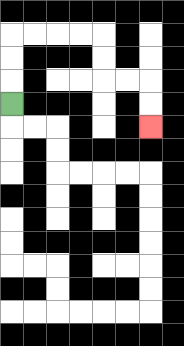{'start': '[0, 4]', 'end': '[6, 5]', 'path_directions': 'U,U,U,R,R,R,R,D,D,R,R,D,D', 'path_coordinates': '[[0, 4], [0, 3], [0, 2], [0, 1], [1, 1], [2, 1], [3, 1], [4, 1], [4, 2], [4, 3], [5, 3], [6, 3], [6, 4], [6, 5]]'}